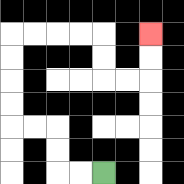{'start': '[4, 7]', 'end': '[6, 1]', 'path_directions': 'L,L,U,U,L,L,U,U,U,U,R,R,R,R,D,D,R,R,U,U', 'path_coordinates': '[[4, 7], [3, 7], [2, 7], [2, 6], [2, 5], [1, 5], [0, 5], [0, 4], [0, 3], [0, 2], [0, 1], [1, 1], [2, 1], [3, 1], [4, 1], [4, 2], [4, 3], [5, 3], [6, 3], [6, 2], [6, 1]]'}